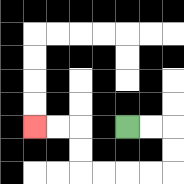{'start': '[5, 5]', 'end': '[1, 5]', 'path_directions': 'R,R,D,D,L,L,L,L,U,U,L,L', 'path_coordinates': '[[5, 5], [6, 5], [7, 5], [7, 6], [7, 7], [6, 7], [5, 7], [4, 7], [3, 7], [3, 6], [3, 5], [2, 5], [1, 5]]'}